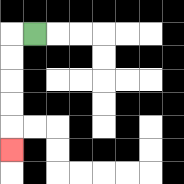{'start': '[1, 1]', 'end': '[0, 6]', 'path_directions': 'L,D,D,D,D,D', 'path_coordinates': '[[1, 1], [0, 1], [0, 2], [0, 3], [0, 4], [0, 5], [0, 6]]'}